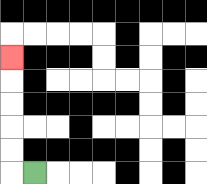{'start': '[1, 7]', 'end': '[0, 2]', 'path_directions': 'L,U,U,U,U,U', 'path_coordinates': '[[1, 7], [0, 7], [0, 6], [0, 5], [0, 4], [0, 3], [0, 2]]'}